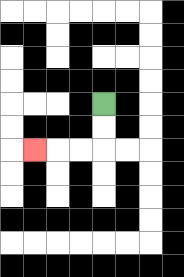{'start': '[4, 4]', 'end': '[1, 6]', 'path_directions': 'D,D,L,L,L', 'path_coordinates': '[[4, 4], [4, 5], [4, 6], [3, 6], [2, 6], [1, 6]]'}